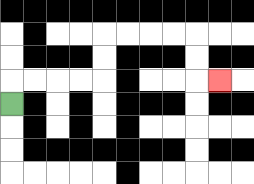{'start': '[0, 4]', 'end': '[9, 3]', 'path_directions': 'U,R,R,R,R,U,U,R,R,R,R,D,D,R', 'path_coordinates': '[[0, 4], [0, 3], [1, 3], [2, 3], [3, 3], [4, 3], [4, 2], [4, 1], [5, 1], [6, 1], [7, 1], [8, 1], [8, 2], [8, 3], [9, 3]]'}